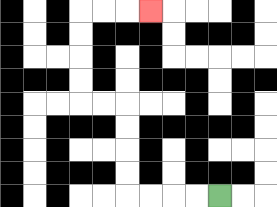{'start': '[9, 8]', 'end': '[6, 0]', 'path_directions': 'L,L,L,L,U,U,U,U,L,L,U,U,U,U,R,R,R', 'path_coordinates': '[[9, 8], [8, 8], [7, 8], [6, 8], [5, 8], [5, 7], [5, 6], [5, 5], [5, 4], [4, 4], [3, 4], [3, 3], [3, 2], [3, 1], [3, 0], [4, 0], [5, 0], [6, 0]]'}